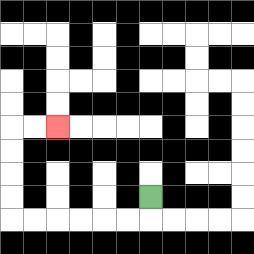{'start': '[6, 8]', 'end': '[2, 5]', 'path_directions': 'D,L,L,L,L,L,L,U,U,U,U,R,R', 'path_coordinates': '[[6, 8], [6, 9], [5, 9], [4, 9], [3, 9], [2, 9], [1, 9], [0, 9], [0, 8], [0, 7], [0, 6], [0, 5], [1, 5], [2, 5]]'}